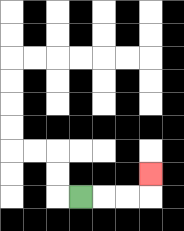{'start': '[3, 8]', 'end': '[6, 7]', 'path_directions': 'R,R,R,U', 'path_coordinates': '[[3, 8], [4, 8], [5, 8], [6, 8], [6, 7]]'}